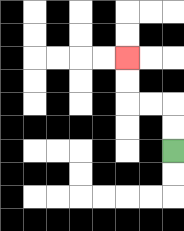{'start': '[7, 6]', 'end': '[5, 2]', 'path_directions': 'U,U,L,L,U,U', 'path_coordinates': '[[7, 6], [7, 5], [7, 4], [6, 4], [5, 4], [5, 3], [5, 2]]'}